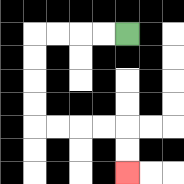{'start': '[5, 1]', 'end': '[5, 7]', 'path_directions': 'L,L,L,L,D,D,D,D,R,R,R,R,D,D', 'path_coordinates': '[[5, 1], [4, 1], [3, 1], [2, 1], [1, 1], [1, 2], [1, 3], [1, 4], [1, 5], [2, 5], [3, 5], [4, 5], [5, 5], [5, 6], [5, 7]]'}